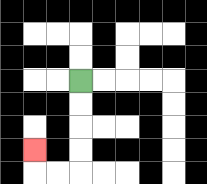{'start': '[3, 3]', 'end': '[1, 6]', 'path_directions': 'D,D,D,D,L,L,U', 'path_coordinates': '[[3, 3], [3, 4], [3, 5], [3, 6], [3, 7], [2, 7], [1, 7], [1, 6]]'}